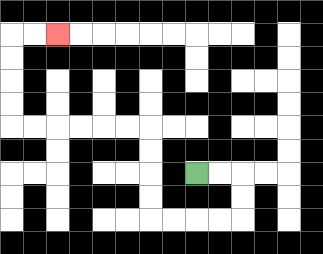{'start': '[8, 7]', 'end': '[2, 1]', 'path_directions': 'R,R,D,D,L,L,L,L,U,U,U,U,L,L,L,L,L,L,U,U,U,U,R,R', 'path_coordinates': '[[8, 7], [9, 7], [10, 7], [10, 8], [10, 9], [9, 9], [8, 9], [7, 9], [6, 9], [6, 8], [6, 7], [6, 6], [6, 5], [5, 5], [4, 5], [3, 5], [2, 5], [1, 5], [0, 5], [0, 4], [0, 3], [0, 2], [0, 1], [1, 1], [2, 1]]'}